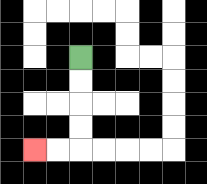{'start': '[3, 2]', 'end': '[1, 6]', 'path_directions': 'D,D,D,D,L,L', 'path_coordinates': '[[3, 2], [3, 3], [3, 4], [3, 5], [3, 6], [2, 6], [1, 6]]'}